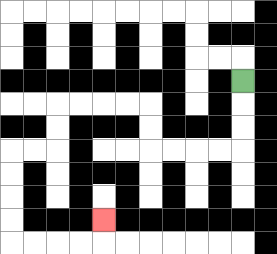{'start': '[10, 3]', 'end': '[4, 9]', 'path_directions': 'D,D,D,L,L,L,L,U,U,L,L,L,L,D,D,L,L,D,D,D,D,R,R,R,R,U', 'path_coordinates': '[[10, 3], [10, 4], [10, 5], [10, 6], [9, 6], [8, 6], [7, 6], [6, 6], [6, 5], [6, 4], [5, 4], [4, 4], [3, 4], [2, 4], [2, 5], [2, 6], [1, 6], [0, 6], [0, 7], [0, 8], [0, 9], [0, 10], [1, 10], [2, 10], [3, 10], [4, 10], [4, 9]]'}